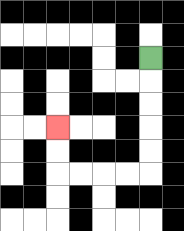{'start': '[6, 2]', 'end': '[2, 5]', 'path_directions': 'D,D,D,D,D,L,L,L,L,U,U', 'path_coordinates': '[[6, 2], [6, 3], [6, 4], [6, 5], [6, 6], [6, 7], [5, 7], [4, 7], [3, 7], [2, 7], [2, 6], [2, 5]]'}